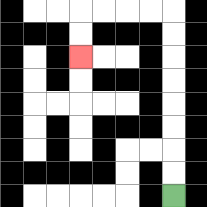{'start': '[7, 8]', 'end': '[3, 2]', 'path_directions': 'U,U,U,U,U,U,U,U,L,L,L,L,D,D', 'path_coordinates': '[[7, 8], [7, 7], [7, 6], [7, 5], [7, 4], [7, 3], [7, 2], [7, 1], [7, 0], [6, 0], [5, 0], [4, 0], [3, 0], [3, 1], [3, 2]]'}